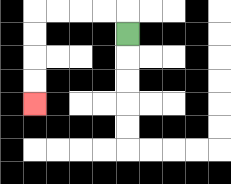{'start': '[5, 1]', 'end': '[1, 4]', 'path_directions': 'U,L,L,L,L,D,D,D,D', 'path_coordinates': '[[5, 1], [5, 0], [4, 0], [3, 0], [2, 0], [1, 0], [1, 1], [1, 2], [1, 3], [1, 4]]'}